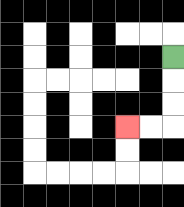{'start': '[7, 2]', 'end': '[5, 5]', 'path_directions': 'D,D,D,L,L', 'path_coordinates': '[[7, 2], [7, 3], [7, 4], [7, 5], [6, 5], [5, 5]]'}